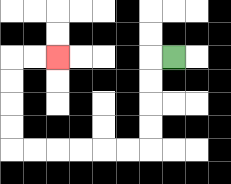{'start': '[7, 2]', 'end': '[2, 2]', 'path_directions': 'L,D,D,D,D,L,L,L,L,L,L,U,U,U,U,R,R', 'path_coordinates': '[[7, 2], [6, 2], [6, 3], [6, 4], [6, 5], [6, 6], [5, 6], [4, 6], [3, 6], [2, 6], [1, 6], [0, 6], [0, 5], [0, 4], [0, 3], [0, 2], [1, 2], [2, 2]]'}